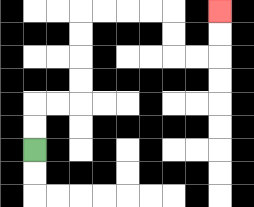{'start': '[1, 6]', 'end': '[9, 0]', 'path_directions': 'U,U,R,R,U,U,U,U,R,R,R,R,D,D,R,R,U,U', 'path_coordinates': '[[1, 6], [1, 5], [1, 4], [2, 4], [3, 4], [3, 3], [3, 2], [3, 1], [3, 0], [4, 0], [5, 0], [6, 0], [7, 0], [7, 1], [7, 2], [8, 2], [9, 2], [9, 1], [9, 0]]'}